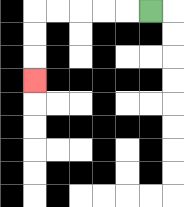{'start': '[6, 0]', 'end': '[1, 3]', 'path_directions': 'L,L,L,L,L,D,D,D', 'path_coordinates': '[[6, 0], [5, 0], [4, 0], [3, 0], [2, 0], [1, 0], [1, 1], [1, 2], [1, 3]]'}